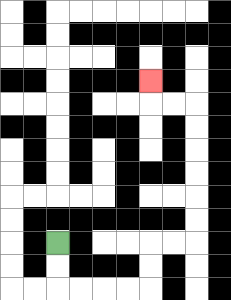{'start': '[2, 10]', 'end': '[6, 3]', 'path_directions': 'D,D,R,R,R,R,U,U,R,R,U,U,U,U,U,U,L,L,U', 'path_coordinates': '[[2, 10], [2, 11], [2, 12], [3, 12], [4, 12], [5, 12], [6, 12], [6, 11], [6, 10], [7, 10], [8, 10], [8, 9], [8, 8], [8, 7], [8, 6], [8, 5], [8, 4], [7, 4], [6, 4], [6, 3]]'}